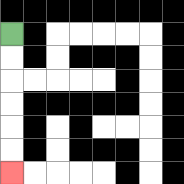{'start': '[0, 1]', 'end': '[0, 7]', 'path_directions': 'D,D,D,D,D,D', 'path_coordinates': '[[0, 1], [0, 2], [0, 3], [0, 4], [0, 5], [0, 6], [0, 7]]'}